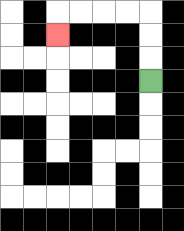{'start': '[6, 3]', 'end': '[2, 1]', 'path_directions': 'U,U,U,L,L,L,L,D', 'path_coordinates': '[[6, 3], [6, 2], [6, 1], [6, 0], [5, 0], [4, 0], [3, 0], [2, 0], [2, 1]]'}